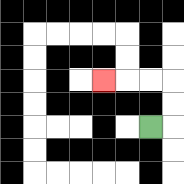{'start': '[6, 5]', 'end': '[4, 3]', 'path_directions': 'R,U,U,L,L,L', 'path_coordinates': '[[6, 5], [7, 5], [7, 4], [7, 3], [6, 3], [5, 3], [4, 3]]'}